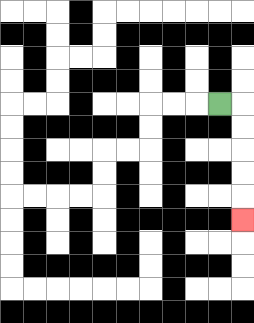{'start': '[9, 4]', 'end': '[10, 9]', 'path_directions': 'R,D,D,D,D,D', 'path_coordinates': '[[9, 4], [10, 4], [10, 5], [10, 6], [10, 7], [10, 8], [10, 9]]'}